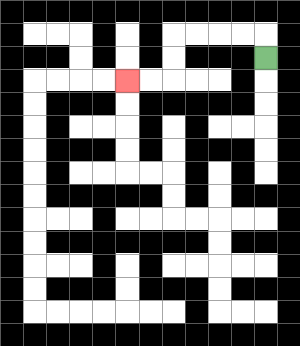{'start': '[11, 2]', 'end': '[5, 3]', 'path_directions': 'U,L,L,L,L,D,D,L,L', 'path_coordinates': '[[11, 2], [11, 1], [10, 1], [9, 1], [8, 1], [7, 1], [7, 2], [7, 3], [6, 3], [5, 3]]'}